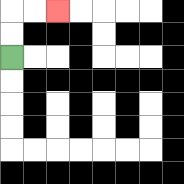{'start': '[0, 2]', 'end': '[2, 0]', 'path_directions': 'U,U,R,R', 'path_coordinates': '[[0, 2], [0, 1], [0, 0], [1, 0], [2, 0]]'}